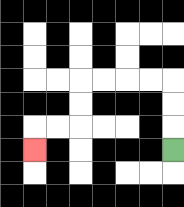{'start': '[7, 6]', 'end': '[1, 6]', 'path_directions': 'U,U,U,L,L,L,L,D,D,L,L,D', 'path_coordinates': '[[7, 6], [7, 5], [7, 4], [7, 3], [6, 3], [5, 3], [4, 3], [3, 3], [3, 4], [3, 5], [2, 5], [1, 5], [1, 6]]'}